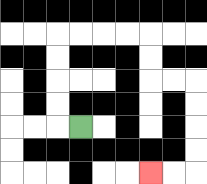{'start': '[3, 5]', 'end': '[6, 7]', 'path_directions': 'L,U,U,U,U,R,R,R,R,D,D,R,R,D,D,D,D,L,L', 'path_coordinates': '[[3, 5], [2, 5], [2, 4], [2, 3], [2, 2], [2, 1], [3, 1], [4, 1], [5, 1], [6, 1], [6, 2], [6, 3], [7, 3], [8, 3], [8, 4], [8, 5], [8, 6], [8, 7], [7, 7], [6, 7]]'}